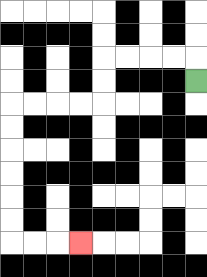{'start': '[8, 3]', 'end': '[3, 10]', 'path_directions': 'U,L,L,L,L,D,D,L,L,L,L,D,D,D,D,D,D,R,R,R', 'path_coordinates': '[[8, 3], [8, 2], [7, 2], [6, 2], [5, 2], [4, 2], [4, 3], [4, 4], [3, 4], [2, 4], [1, 4], [0, 4], [0, 5], [0, 6], [0, 7], [0, 8], [0, 9], [0, 10], [1, 10], [2, 10], [3, 10]]'}